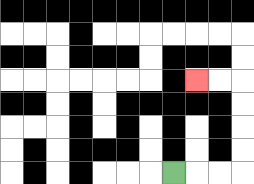{'start': '[7, 7]', 'end': '[8, 3]', 'path_directions': 'R,R,R,U,U,U,U,L,L', 'path_coordinates': '[[7, 7], [8, 7], [9, 7], [10, 7], [10, 6], [10, 5], [10, 4], [10, 3], [9, 3], [8, 3]]'}